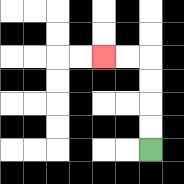{'start': '[6, 6]', 'end': '[4, 2]', 'path_directions': 'U,U,U,U,L,L', 'path_coordinates': '[[6, 6], [6, 5], [6, 4], [6, 3], [6, 2], [5, 2], [4, 2]]'}